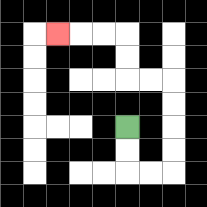{'start': '[5, 5]', 'end': '[2, 1]', 'path_directions': 'D,D,R,R,U,U,U,U,L,L,U,U,L,L,L', 'path_coordinates': '[[5, 5], [5, 6], [5, 7], [6, 7], [7, 7], [7, 6], [7, 5], [7, 4], [7, 3], [6, 3], [5, 3], [5, 2], [5, 1], [4, 1], [3, 1], [2, 1]]'}